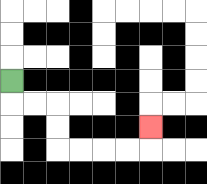{'start': '[0, 3]', 'end': '[6, 5]', 'path_directions': 'D,R,R,D,D,R,R,R,R,U', 'path_coordinates': '[[0, 3], [0, 4], [1, 4], [2, 4], [2, 5], [2, 6], [3, 6], [4, 6], [5, 6], [6, 6], [6, 5]]'}